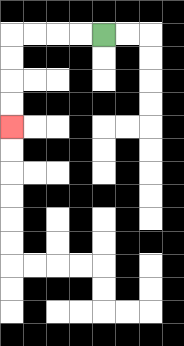{'start': '[4, 1]', 'end': '[0, 5]', 'path_directions': 'L,L,L,L,D,D,D,D', 'path_coordinates': '[[4, 1], [3, 1], [2, 1], [1, 1], [0, 1], [0, 2], [0, 3], [0, 4], [0, 5]]'}